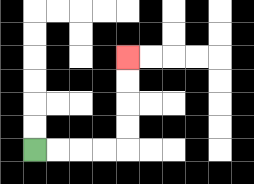{'start': '[1, 6]', 'end': '[5, 2]', 'path_directions': 'R,R,R,R,U,U,U,U', 'path_coordinates': '[[1, 6], [2, 6], [3, 6], [4, 6], [5, 6], [5, 5], [5, 4], [5, 3], [5, 2]]'}